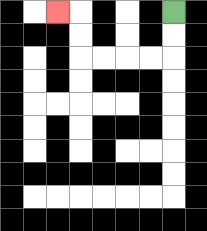{'start': '[7, 0]', 'end': '[2, 0]', 'path_directions': 'D,D,L,L,L,L,U,U,L', 'path_coordinates': '[[7, 0], [7, 1], [7, 2], [6, 2], [5, 2], [4, 2], [3, 2], [3, 1], [3, 0], [2, 0]]'}